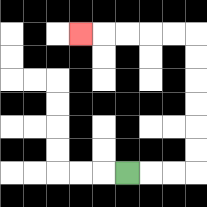{'start': '[5, 7]', 'end': '[3, 1]', 'path_directions': 'R,R,R,U,U,U,U,U,U,L,L,L,L,L', 'path_coordinates': '[[5, 7], [6, 7], [7, 7], [8, 7], [8, 6], [8, 5], [8, 4], [8, 3], [8, 2], [8, 1], [7, 1], [6, 1], [5, 1], [4, 1], [3, 1]]'}